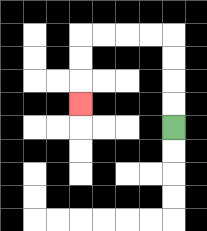{'start': '[7, 5]', 'end': '[3, 4]', 'path_directions': 'U,U,U,U,L,L,L,L,D,D,D', 'path_coordinates': '[[7, 5], [7, 4], [7, 3], [7, 2], [7, 1], [6, 1], [5, 1], [4, 1], [3, 1], [3, 2], [3, 3], [3, 4]]'}